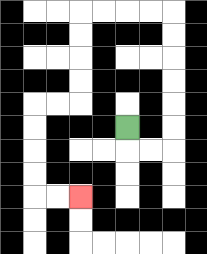{'start': '[5, 5]', 'end': '[3, 8]', 'path_directions': 'D,R,R,U,U,U,U,U,U,L,L,L,L,D,D,D,D,L,L,D,D,D,D,R,R', 'path_coordinates': '[[5, 5], [5, 6], [6, 6], [7, 6], [7, 5], [7, 4], [7, 3], [7, 2], [7, 1], [7, 0], [6, 0], [5, 0], [4, 0], [3, 0], [3, 1], [3, 2], [3, 3], [3, 4], [2, 4], [1, 4], [1, 5], [1, 6], [1, 7], [1, 8], [2, 8], [3, 8]]'}